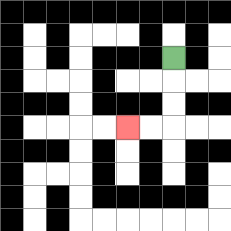{'start': '[7, 2]', 'end': '[5, 5]', 'path_directions': 'D,D,D,L,L', 'path_coordinates': '[[7, 2], [7, 3], [7, 4], [7, 5], [6, 5], [5, 5]]'}